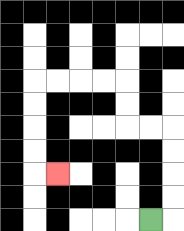{'start': '[6, 9]', 'end': '[2, 7]', 'path_directions': 'R,U,U,U,U,L,L,U,U,L,L,L,L,D,D,D,D,R', 'path_coordinates': '[[6, 9], [7, 9], [7, 8], [7, 7], [7, 6], [7, 5], [6, 5], [5, 5], [5, 4], [5, 3], [4, 3], [3, 3], [2, 3], [1, 3], [1, 4], [1, 5], [1, 6], [1, 7], [2, 7]]'}